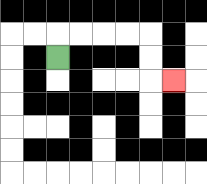{'start': '[2, 2]', 'end': '[7, 3]', 'path_directions': 'U,R,R,R,R,D,D,R', 'path_coordinates': '[[2, 2], [2, 1], [3, 1], [4, 1], [5, 1], [6, 1], [6, 2], [6, 3], [7, 3]]'}